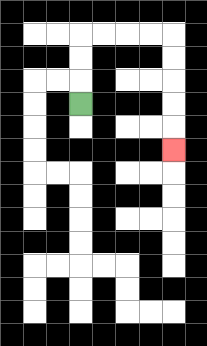{'start': '[3, 4]', 'end': '[7, 6]', 'path_directions': 'U,U,U,R,R,R,R,D,D,D,D,D', 'path_coordinates': '[[3, 4], [3, 3], [3, 2], [3, 1], [4, 1], [5, 1], [6, 1], [7, 1], [7, 2], [7, 3], [7, 4], [7, 5], [7, 6]]'}